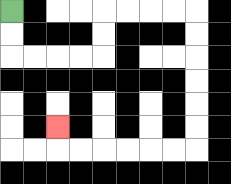{'start': '[0, 0]', 'end': '[2, 5]', 'path_directions': 'D,D,R,R,R,R,U,U,R,R,R,R,D,D,D,D,D,D,L,L,L,L,L,L,U', 'path_coordinates': '[[0, 0], [0, 1], [0, 2], [1, 2], [2, 2], [3, 2], [4, 2], [4, 1], [4, 0], [5, 0], [6, 0], [7, 0], [8, 0], [8, 1], [8, 2], [8, 3], [8, 4], [8, 5], [8, 6], [7, 6], [6, 6], [5, 6], [4, 6], [3, 6], [2, 6], [2, 5]]'}